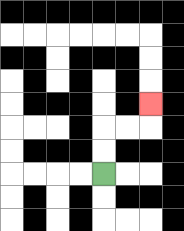{'start': '[4, 7]', 'end': '[6, 4]', 'path_directions': 'U,U,R,R,U', 'path_coordinates': '[[4, 7], [4, 6], [4, 5], [5, 5], [6, 5], [6, 4]]'}